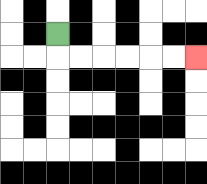{'start': '[2, 1]', 'end': '[8, 2]', 'path_directions': 'D,R,R,R,R,R,R', 'path_coordinates': '[[2, 1], [2, 2], [3, 2], [4, 2], [5, 2], [6, 2], [7, 2], [8, 2]]'}